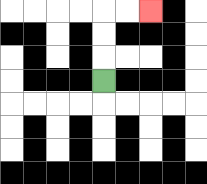{'start': '[4, 3]', 'end': '[6, 0]', 'path_directions': 'U,U,U,R,R', 'path_coordinates': '[[4, 3], [4, 2], [4, 1], [4, 0], [5, 0], [6, 0]]'}